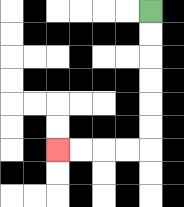{'start': '[6, 0]', 'end': '[2, 6]', 'path_directions': 'D,D,D,D,D,D,L,L,L,L', 'path_coordinates': '[[6, 0], [6, 1], [6, 2], [6, 3], [6, 4], [6, 5], [6, 6], [5, 6], [4, 6], [3, 6], [2, 6]]'}